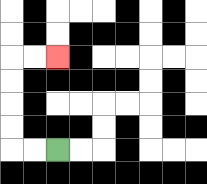{'start': '[2, 6]', 'end': '[2, 2]', 'path_directions': 'L,L,U,U,U,U,R,R', 'path_coordinates': '[[2, 6], [1, 6], [0, 6], [0, 5], [0, 4], [0, 3], [0, 2], [1, 2], [2, 2]]'}